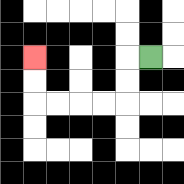{'start': '[6, 2]', 'end': '[1, 2]', 'path_directions': 'L,D,D,L,L,L,L,U,U', 'path_coordinates': '[[6, 2], [5, 2], [5, 3], [5, 4], [4, 4], [3, 4], [2, 4], [1, 4], [1, 3], [1, 2]]'}